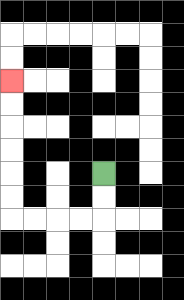{'start': '[4, 7]', 'end': '[0, 3]', 'path_directions': 'D,D,L,L,L,L,U,U,U,U,U,U', 'path_coordinates': '[[4, 7], [4, 8], [4, 9], [3, 9], [2, 9], [1, 9], [0, 9], [0, 8], [0, 7], [0, 6], [0, 5], [0, 4], [0, 3]]'}